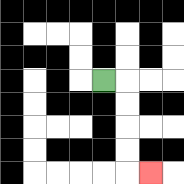{'start': '[4, 3]', 'end': '[6, 7]', 'path_directions': 'R,D,D,D,D,R', 'path_coordinates': '[[4, 3], [5, 3], [5, 4], [5, 5], [5, 6], [5, 7], [6, 7]]'}